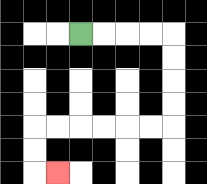{'start': '[3, 1]', 'end': '[2, 7]', 'path_directions': 'R,R,R,R,D,D,D,D,L,L,L,L,L,L,D,D,R', 'path_coordinates': '[[3, 1], [4, 1], [5, 1], [6, 1], [7, 1], [7, 2], [7, 3], [7, 4], [7, 5], [6, 5], [5, 5], [4, 5], [3, 5], [2, 5], [1, 5], [1, 6], [1, 7], [2, 7]]'}